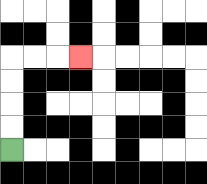{'start': '[0, 6]', 'end': '[3, 2]', 'path_directions': 'U,U,U,U,R,R,R', 'path_coordinates': '[[0, 6], [0, 5], [0, 4], [0, 3], [0, 2], [1, 2], [2, 2], [3, 2]]'}